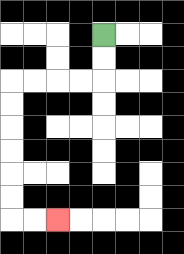{'start': '[4, 1]', 'end': '[2, 9]', 'path_directions': 'D,D,L,L,L,L,D,D,D,D,D,D,R,R', 'path_coordinates': '[[4, 1], [4, 2], [4, 3], [3, 3], [2, 3], [1, 3], [0, 3], [0, 4], [0, 5], [0, 6], [0, 7], [0, 8], [0, 9], [1, 9], [2, 9]]'}